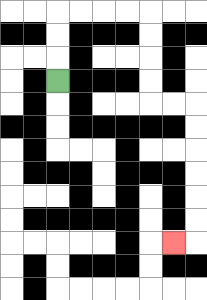{'start': '[2, 3]', 'end': '[7, 10]', 'path_directions': 'U,U,U,R,R,R,R,D,D,D,D,R,R,D,D,D,D,D,D,L', 'path_coordinates': '[[2, 3], [2, 2], [2, 1], [2, 0], [3, 0], [4, 0], [5, 0], [6, 0], [6, 1], [6, 2], [6, 3], [6, 4], [7, 4], [8, 4], [8, 5], [8, 6], [8, 7], [8, 8], [8, 9], [8, 10], [7, 10]]'}